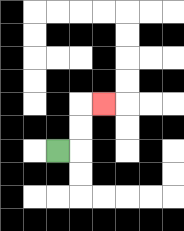{'start': '[2, 6]', 'end': '[4, 4]', 'path_directions': 'R,U,U,R', 'path_coordinates': '[[2, 6], [3, 6], [3, 5], [3, 4], [4, 4]]'}